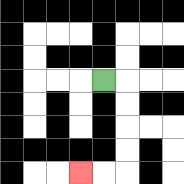{'start': '[4, 3]', 'end': '[3, 7]', 'path_directions': 'R,D,D,D,D,L,L', 'path_coordinates': '[[4, 3], [5, 3], [5, 4], [5, 5], [5, 6], [5, 7], [4, 7], [3, 7]]'}